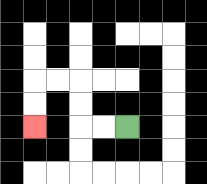{'start': '[5, 5]', 'end': '[1, 5]', 'path_directions': 'L,L,U,U,L,L,D,D', 'path_coordinates': '[[5, 5], [4, 5], [3, 5], [3, 4], [3, 3], [2, 3], [1, 3], [1, 4], [1, 5]]'}